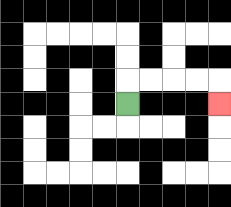{'start': '[5, 4]', 'end': '[9, 4]', 'path_directions': 'U,R,R,R,R,D', 'path_coordinates': '[[5, 4], [5, 3], [6, 3], [7, 3], [8, 3], [9, 3], [9, 4]]'}